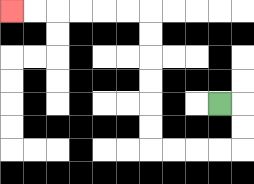{'start': '[9, 4]', 'end': '[0, 0]', 'path_directions': 'R,D,D,L,L,L,L,U,U,U,U,U,U,L,L,L,L,L,L', 'path_coordinates': '[[9, 4], [10, 4], [10, 5], [10, 6], [9, 6], [8, 6], [7, 6], [6, 6], [6, 5], [6, 4], [6, 3], [6, 2], [6, 1], [6, 0], [5, 0], [4, 0], [3, 0], [2, 0], [1, 0], [0, 0]]'}